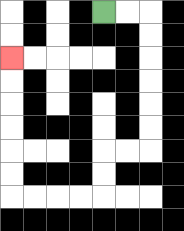{'start': '[4, 0]', 'end': '[0, 2]', 'path_directions': 'R,R,D,D,D,D,D,D,L,L,D,D,L,L,L,L,U,U,U,U,U,U', 'path_coordinates': '[[4, 0], [5, 0], [6, 0], [6, 1], [6, 2], [6, 3], [6, 4], [6, 5], [6, 6], [5, 6], [4, 6], [4, 7], [4, 8], [3, 8], [2, 8], [1, 8], [0, 8], [0, 7], [0, 6], [0, 5], [0, 4], [0, 3], [0, 2]]'}